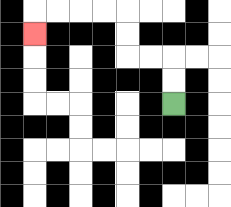{'start': '[7, 4]', 'end': '[1, 1]', 'path_directions': 'U,U,L,L,U,U,L,L,L,L,D', 'path_coordinates': '[[7, 4], [7, 3], [7, 2], [6, 2], [5, 2], [5, 1], [5, 0], [4, 0], [3, 0], [2, 0], [1, 0], [1, 1]]'}